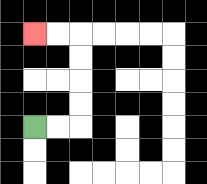{'start': '[1, 5]', 'end': '[1, 1]', 'path_directions': 'R,R,U,U,U,U,L,L', 'path_coordinates': '[[1, 5], [2, 5], [3, 5], [3, 4], [3, 3], [3, 2], [3, 1], [2, 1], [1, 1]]'}